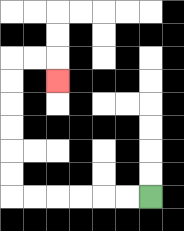{'start': '[6, 8]', 'end': '[2, 3]', 'path_directions': 'L,L,L,L,L,L,U,U,U,U,U,U,R,R,D', 'path_coordinates': '[[6, 8], [5, 8], [4, 8], [3, 8], [2, 8], [1, 8], [0, 8], [0, 7], [0, 6], [0, 5], [0, 4], [0, 3], [0, 2], [1, 2], [2, 2], [2, 3]]'}